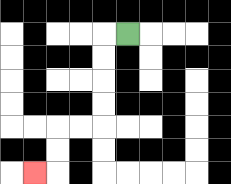{'start': '[5, 1]', 'end': '[1, 7]', 'path_directions': 'L,D,D,D,D,L,L,D,D,L', 'path_coordinates': '[[5, 1], [4, 1], [4, 2], [4, 3], [4, 4], [4, 5], [3, 5], [2, 5], [2, 6], [2, 7], [1, 7]]'}